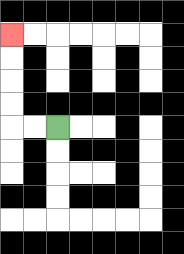{'start': '[2, 5]', 'end': '[0, 1]', 'path_directions': 'L,L,U,U,U,U', 'path_coordinates': '[[2, 5], [1, 5], [0, 5], [0, 4], [0, 3], [0, 2], [0, 1]]'}